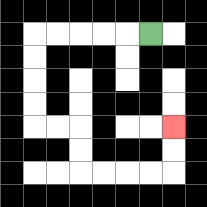{'start': '[6, 1]', 'end': '[7, 5]', 'path_directions': 'L,L,L,L,L,D,D,D,D,R,R,D,D,R,R,R,R,U,U', 'path_coordinates': '[[6, 1], [5, 1], [4, 1], [3, 1], [2, 1], [1, 1], [1, 2], [1, 3], [1, 4], [1, 5], [2, 5], [3, 5], [3, 6], [3, 7], [4, 7], [5, 7], [6, 7], [7, 7], [7, 6], [7, 5]]'}